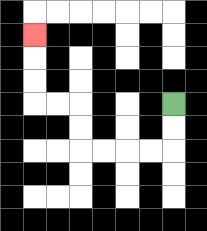{'start': '[7, 4]', 'end': '[1, 1]', 'path_directions': 'D,D,L,L,L,L,U,U,L,L,U,U,U', 'path_coordinates': '[[7, 4], [7, 5], [7, 6], [6, 6], [5, 6], [4, 6], [3, 6], [3, 5], [3, 4], [2, 4], [1, 4], [1, 3], [1, 2], [1, 1]]'}